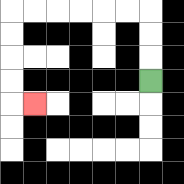{'start': '[6, 3]', 'end': '[1, 4]', 'path_directions': 'U,U,U,L,L,L,L,L,L,D,D,D,D,R', 'path_coordinates': '[[6, 3], [6, 2], [6, 1], [6, 0], [5, 0], [4, 0], [3, 0], [2, 0], [1, 0], [0, 0], [0, 1], [0, 2], [0, 3], [0, 4], [1, 4]]'}